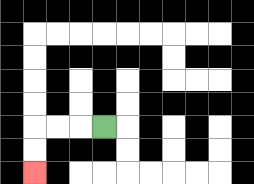{'start': '[4, 5]', 'end': '[1, 7]', 'path_directions': 'L,L,L,D,D', 'path_coordinates': '[[4, 5], [3, 5], [2, 5], [1, 5], [1, 6], [1, 7]]'}